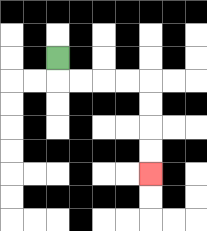{'start': '[2, 2]', 'end': '[6, 7]', 'path_directions': 'D,R,R,R,R,D,D,D,D', 'path_coordinates': '[[2, 2], [2, 3], [3, 3], [4, 3], [5, 3], [6, 3], [6, 4], [6, 5], [6, 6], [6, 7]]'}